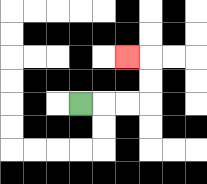{'start': '[3, 4]', 'end': '[5, 2]', 'path_directions': 'R,R,R,U,U,L', 'path_coordinates': '[[3, 4], [4, 4], [5, 4], [6, 4], [6, 3], [6, 2], [5, 2]]'}